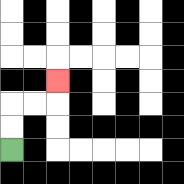{'start': '[0, 6]', 'end': '[2, 3]', 'path_directions': 'U,U,R,R,U', 'path_coordinates': '[[0, 6], [0, 5], [0, 4], [1, 4], [2, 4], [2, 3]]'}